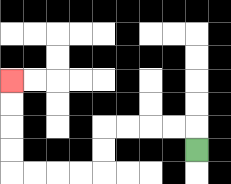{'start': '[8, 6]', 'end': '[0, 3]', 'path_directions': 'U,L,L,L,L,D,D,L,L,L,L,U,U,U,U', 'path_coordinates': '[[8, 6], [8, 5], [7, 5], [6, 5], [5, 5], [4, 5], [4, 6], [4, 7], [3, 7], [2, 7], [1, 7], [0, 7], [0, 6], [0, 5], [0, 4], [0, 3]]'}